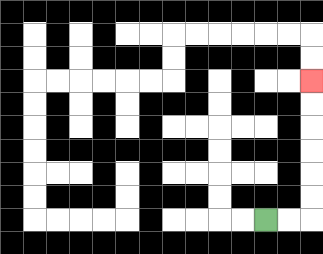{'start': '[11, 9]', 'end': '[13, 3]', 'path_directions': 'R,R,U,U,U,U,U,U', 'path_coordinates': '[[11, 9], [12, 9], [13, 9], [13, 8], [13, 7], [13, 6], [13, 5], [13, 4], [13, 3]]'}